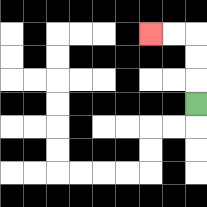{'start': '[8, 4]', 'end': '[6, 1]', 'path_directions': 'U,U,U,L,L', 'path_coordinates': '[[8, 4], [8, 3], [8, 2], [8, 1], [7, 1], [6, 1]]'}